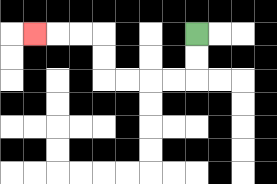{'start': '[8, 1]', 'end': '[1, 1]', 'path_directions': 'D,D,L,L,L,L,U,U,L,L,L', 'path_coordinates': '[[8, 1], [8, 2], [8, 3], [7, 3], [6, 3], [5, 3], [4, 3], [4, 2], [4, 1], [3, 1], [2, 1], [1, 1]]'}